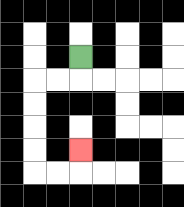{'start': '[3, 2]', 'end': '[3, 6]', 'path_directions': 'D,L,L,D,D,D,D,R,R,U', 'path_coordinates': '[[3, 2], [3, 3], [2, 3], [1, 3], [1, 4], [1, 5], [1, 6], [1, 7], [2, 7], [3, 7], [3, 6]]'}